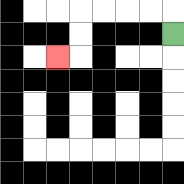{'start': '[7, 1]', 'end': '[2, 2]', 'path_directions': 'U,L,L,L,L,D,D,L', 'path_coordinates': '[[7, 1], [7, 0], [6, 0], [5, 0], [4, 0], [3, 0], [3, 1], [3, 2], [2, 2]]'}